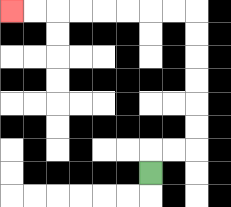{'start': '[6, 7]', 'end': '[0, 0]', 'path_directions': 'U,R,R,U,U,U,U,U,U,L,L,L,L,L,L,L,L', 'path_coordinates': '[[6, 7], [6, 6], [7, 6], [8, 6], [8, 5], [8, 4], [8, 3], [8, 2], [8, 1], [8, 0], [7, 0], [6, 0], [5, 0], [4, 0], [3, 0], [2, 0], [1, 0], [0, 0]]'}